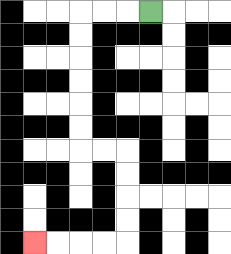{'start': '[6, 0]', 'end': '[1, 10]', 'path_directions': 'L,L,L,D,D,D,D,D,D,R,R,D,D,D,D,L,L,L,L', 'path_coordinates': '[[6, 0], [5, 0], [4, 0], [3, 0], [3, 1], [3, 2], [3, 3], [3, 4], [3, 5], [3, 6], [4, 6], [5, 6], [5, 7], [5, 8], [5, 9], [5, 10], [4, 10], [3, 10], [2, 10], [1, 10]]'}